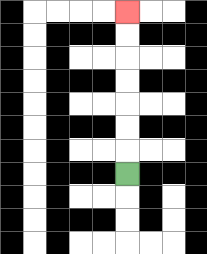{'start': '[5, 7]', 'end': '[5, 0]', 'path_directions': 'U,U,U,U,U,U,U', 'path_coordinates': '[[5, 7], [5, 6], [5, 5], [5, 4], [5, 3], [5, 2], [5, 1], [5, 0]]'}